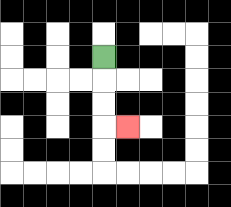{'start': '[4, 2]', 'end': '[5, 5]', 'path_directions': 'D,D,D,R', 'path_coordinates': '[[4, 2], [4, 3], [4, 4], [4, 5], [5, 5]]'}